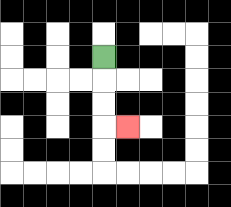{'start': '[4, 2]', 'end': '[5, 5]', 'path_directions': 'D,D,D,R', 'path_coordinates': '[[4, 2], [4, 3], [4, 4], [4, 5], [5, 5]]'}